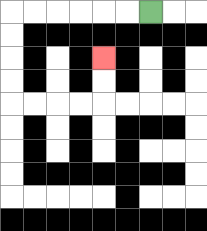{'start': '[6, 0]', 'end': '[4, 2]', 'path_directions': 'L,L,L,L,L,L,D,D,D,D,R,R,R,R,U,U', 'path_coordinates': '[[6, 0], [5, 0], [4, 0], [3, 0], [2, 0], [1, 0], [0, 0], [0, 1], [0, 2], [0, 3], [0, 4], [1, 4], [2, 4], [3, 4], [4, 4], [4, 3], [4, 2]]'}